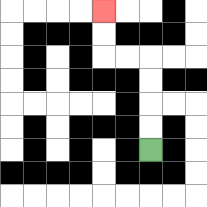{'start': '[6, 6]', 'end': '[4, 0]', 'path_directions': 'U,U,U,U,L,L,U,U', 'path_coordinates': '[[6, 6], [6, 5], [6, 4], [6, 3], [6, 2], [5, 2], [4, 2], [4, 1], [4, 0]]'}